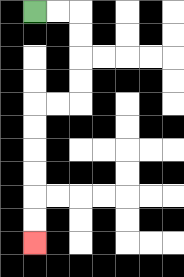{'start': '[1, 0]', 'end': '[1, 10]', 'path_directions': 'R,R,D,D,D,D,L,L,D,D,D,D,D,D', 'path_coordinates': '[[1, 0], [2, 0], [3, 0], [3, 1], [3, 2], [3, 3], [3, 4], [2, 4], [1, 4], [1, 5], [1, 6], [1, 7], [1, 8], [1, 9], [1, 10]]'}